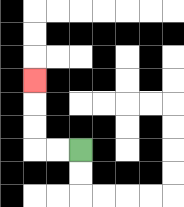{'start': '[3, 6]', 'end': '[1, 3]', 'path_directions': 'L,L,U,U,U', 'path_coordinates': '[[3, 6], [2, 6], [1, 6], [1, 5], [1, 4], [1, 3]]'}